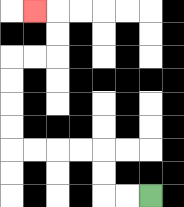{'start': '[6, 8]', 'end': '[1, 0]', 'path_directions': 'L,L,U,U,L,L,L,L,U,U,U,U,R,R,U,U,L', 'path_coordinates': '[[6, 8], [5, 8], [4, 8], [4, 7], [4, 6], [3, 6], [2, 6], [1, 6], [0, 6], [0, 5], [0, 4], [0, 3], [0, 2], [1, 2], [2, 2], [2, 1], [2, 0], [1, 0]]'}